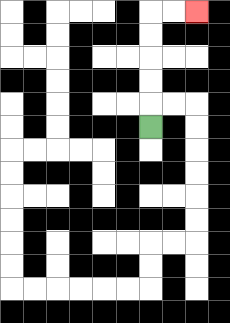{'start': '[6, 5]', 'end': '[8, 0]', 'path_directions': 'U,U,U,U,U,R,R', 'path_coordinates': '[[6, 5], [6, 4], [6, 3], [6, 2], [6, 1], [6, 0], [7, 0], [8, 0]]'}